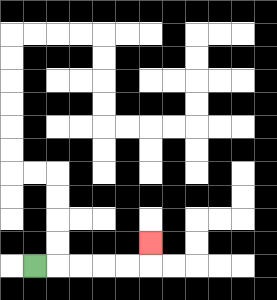{'start': '[1, 11]', 'end': '[6, 10]', 'path_directions': 'R,R,R,R,R,U', 'path_coordinates': '[[1, 11], [2, 11], [3, 11], [4, 11], [5, 11], [6, 11], [6, 10]]'}